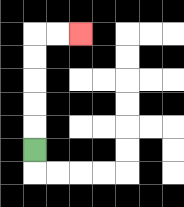{'start': '[1, 6]', 'end': '[3, 1]', 'path_directions': 'U,U,U,U,U,R,R', 'path_coordinates': '[[1, 6], [1, 5], [1, 4], [1, 3], [1, 2], [1, 1], [2, 1], [3, 1]]'}